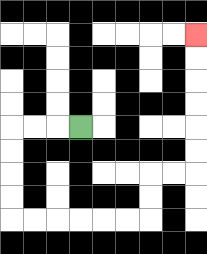{'start': '[3, 5]', 'end': '[8, 1]', 'path_directions': 'L,L,L,D,D,D,D,R,R,R,R,R,R,U,U,R,R,U,U,U,U,U,U', 'path_coordinates': '[[3, 5], [2, 5], [1, 5], [0, 5], [0, 6], [0, 7], [0, 8], [0, 9], [1, 9], [2, 9], [3, 9], [4, 9], [5, 9], [6, 9], [6, 8], [6, 7], [7, 7], [8, 7], [8, 6], [8, 5], [8, 4], [8, 3], [8, 2], [8, 1]]'}